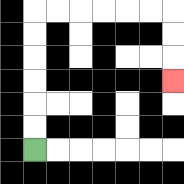{'start': '[1, 6]', 'end': '[7, 3]', 'path_directions': 'U,U,U,U,U,U,R,R,R,R,R,R,D,D,D', 'path_coordinates': '[[1, 6], [1, 5], [1, 4], [1, 3], [1, 2], [1, 1], [1, 0], [2, 0], [3, 0], [4, 0], [5, 0], [6, 0], [7, 0], [7, 1], [7, 2], [7, 3]]'}